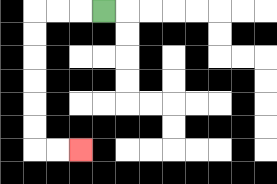{'start': '[4, 0]', 'end': '[3, 6]', 'path_directions': 'L,L,L,D,D,D,D,D,D,R,R', 'path_coordinates': '[[4, 0], [3, 0], [2, 0], [1, 0], [1, 1], [1, 2], [1, 3], [1, 4], [1, 5], [1, 6], [2, 6], [3, 6]]'}